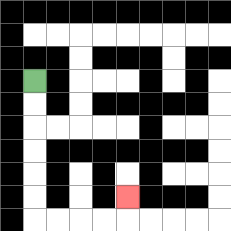{'start': '[1, 3]', 'end': '[5, 8]', 'path_directions': 'D,D,D,D,D,D,R,R,R,R,U', 'path_coordinates': '[[1, 3], [1, 4], [1, 5], [1, 6], [1, 7], [1, 8], [1, 9], [2, 9], [3, 9], [4, 9], [5, 9], [5, 8]]'}